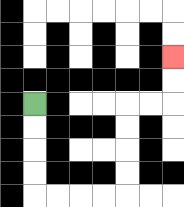{'start': '[1, 4]', 'end': '[7, 2]', 'path_directions': 'D,D,D,D,R,R,R,R,U,U,U,U,R,R,U,U', 'path_coordinates': '[[1, 4], [1, 5], [1, 6], [1, 7], [1, 8], [2, 8], [3, 8], [4, 8], [5, 8], [5, 7], [5, 6], [5, 5], [5, 4], [6, 4], [7, 4], [7, 3], [7, 2]]'}